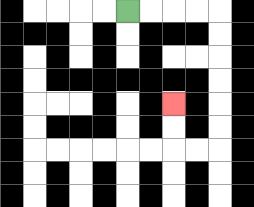{'start': '[5, 0]', 'end': '[7, 4]', 'path_directions': 'R,R,R,R,D,D,D,D,D,D,L,L,U,U', 'path_coordinates': '[[5, 0], [6, 0], [7, 0], [8, 0], [9, 0], [9, 1], [9, 2], [9, 3], [9, 4], [9, 5], [9, 6], [8, 6], [7, 6], [7, 5], [7, 4]]'}